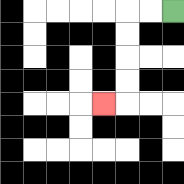{'start': '[7, 0]', 'end': '[4, 4]', 'path_directions': 'L,L,D,D,D,D,L', 'path_coordinates': '[[7, 0], [6, 0], [5, 0], [5, 1], [5, 2], [5, 3], [5, 4], [4, 4]]'}